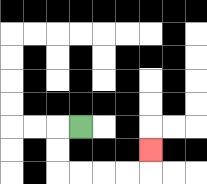{'start': '[3, 5]', 'end': '[6, 6]', 'path_directions': 'L,D,D,R,R,R,R,U', 'path_coordinates': '[[3, 5], [2, 5], [2, 6], [2, 7], [3, 7], [4, 7], [5, 7], [6, 7], [6, 6]]'}